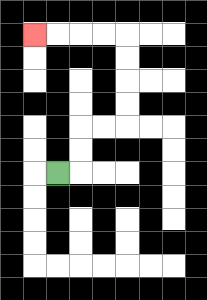{'start': '[2, 7]', 'end': '[1, 1]', 'path_directions': 'R,U,U,R,R,U,U,U,U,L,L,L,L', 'path_coordinates': '[[2, 7], [3, 7], [3, 6], [3, 5], [4, 5], [5, 5], [5, 4], [5, 3], [5, 2], [5, 1], [4, 1], [3, 1], [2, 1], [1, 1]]'}